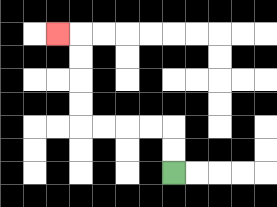{'start': '[7, 7]', 'end': '[2, 1]', 'path_directions': 'U,U,L,L,L,L,U,U,U,U,L', 'path_coordinates': '[[7, 7], [7, 6], [7, 5], [6, 5], [5, 5], [4, 5], [3, 5], [3, 4], [3, 3], [3, 2], [3, 1], [2, 1]]'}